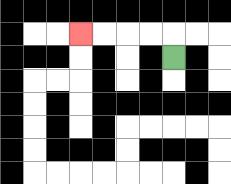{'start': '[7, 2]', 'end': '[3, 1]', 'path_directions': 'U,L,L,L,L', 'path_coordinates': '[[7, 2], [7, 1], [6, 1], [5, 1], [4, 1], [3, 1]]'}